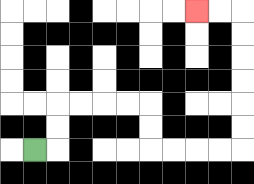{'start': '[1, 6]', 'end': '[8, 0]', 'path_directions': 'R,U,U,R,R,R,R,D,D,R,R,R,R,U,U,U,U,U,U,L,L', 'path_coordinates': '[[1, 6], [2, 6], [2, 5], [2, 4], [3, 4], [4, 4], [5, 4], [6, 4], [6, 5], [6, 6], [7, 6], [8, 6], [9, 6], [10, 6], [10, 5], [10, 4], [10, 3], [10, 2], [10, 1], [10, 0], [9, 0], [8, 0]]'}